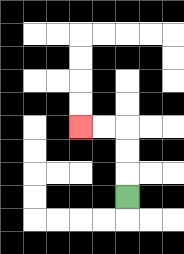{'start': '[5, 8]', 'end': '[3, 5]', 'path_directions': 'U,U,U,L,L', 'path_coordinates': '[[5, 8], [5, 7], [5, 6], [5, 5], [4, 5], [3, 5]]'}